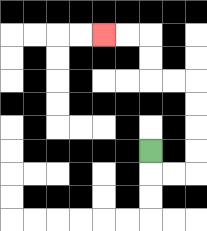{'start': '[6, 6]', 'end': '[4, 1]', 'path_directions': 'D,R,R,U,U,U,U,L,L,U,U,L,L', 'path_coordinates': '[[6, 6], [6, 7], [7, 7], [8, 7], [8, 6], [8, 5], [8, 4], [8, 3], [7, 3], [6, 3], [6, 2], [6, 1], [5, 1], [4, 1]]'}